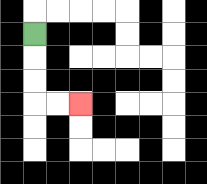{'start': '[1, 1]', 'end': '[3, 4]', 'path_directions': 'D,D,D,R,R', 'path_coordinates': '[[1, 1], [1, 2], [1, 3], [1, 4], [2, 4], [3, 4]]'}